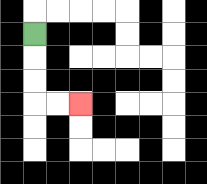{'start': '[1, 1]', 'end': '[3, 4]', 'path_directions': 'D,D,D,R,R', 'path_coordinates': '[[1, 1], [1, 2], [1, 3], [1, 4], [2, 4], [3, 4]]'}